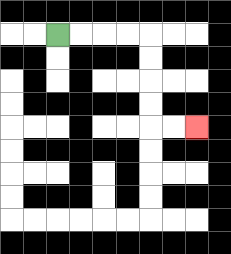{'start': '[2, 1]', 'end': '[8, 5]', 'path_directions': 'R,R,R,R,D,D,D,D,R,R', 'path_coordinates': '[[2, 1], [3, 1], [4, 1], [5, 1], [6, 1], [6, 2], [6, 3], [6, 4], [6, 5], [7, 5], [8, 5]]'}